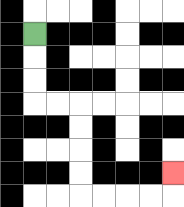{'start': '[1, 1]', 'end': '[7, 7]', 'path_directions': 'D,D,D,R,R,D,D,D,D,R,R,R,R,U', 'path_coordinates': '[[1, 1], [1, 2], [1, 3], [1, 4], [2, 4], [3, 4], [3, 5], [3, 6], [3, 7], [3, 8], [4, 8], [5, 8], [6, 8], [7, 8], [7, 7]]'}